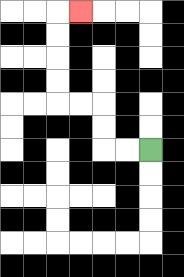{'start': '[6, 6]', 'end': '[3, 0]', 'path_directions': 'L,L,U,U,L,L,U,U,U,U,R', 'path_coordinates': '[[6, 6], [5, 6], [4, 6], [4, 5], [4, 4], [3, 4], [2, 4], [2, 3], [2, 2], [2, 1], [2, 0], [3, 0]]'}